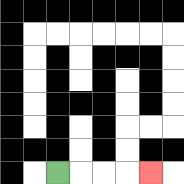{'start': '[2, 7]', 'end': '[6, 7]', 'path_directions': 'R,R,R,R', 'path_coordinates': '[[2, 7], [3, 7], [4, 7], [5, 7], [6, 7]]'}